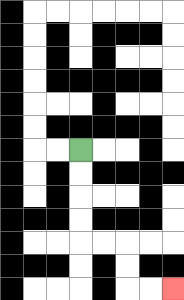{'start': '[3, 6]', 'end': '[7, 12]', 'path_directions': 'D,D,D,D,R,R,D,D,R,R', 'path_coordinates': '[[3, 6], [3, 7], [3, 8], [3, 9], [3, 10], [4, 10], [5, 10], [5, 11], [5, 12], [6, 12], [7, 12]]'}